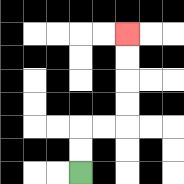{'start': '[3, 7]', 'end': '[5, 1]', 'path_directions': 'U,U,R,R,U,U,U,U', 'path_coordinates': '[[3, 7], [3, 6], [3, 5], [4, 5], [5, 5], [5, 4], [5, 3], [5, 2], [5, 1]]'}